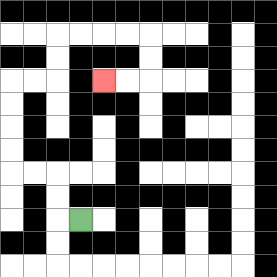{'start': '[3, 9]', 'end': '[4, 3]', 'path_directions': 'L,U,U,L,L,U,U,U,U,R,R,U,U,R,R,R,R,D,D,L,L', 'path_coordinates': '[[3, 9], [2, 9], [2, 8], [2, 7], [1, 7], [0, 7], [0, 6], [0, 5], [0, 4], [0, 3], [1, 3], [2, 3], [2, 2], [2, 1], [3, 1], [4, 1], [5, 1], [6, 1], [6, 2], [6, 3], [5, 3], [4, 3]]'}